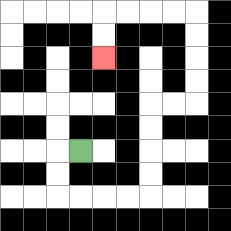{'start': '[3, 6]', 'end': '[4, 2]', 'path_directions': 'L,D,D,R,R,R,R,U,U,U,U,R,R,U,U,U,U,L,L,L,L,D,D', 'path_coordinates': '[[3, 6], [2, 6], [2, 7], [2, 8], [3, 8], [4, 8], [5, 8], [6, 8], [6, 7], [6, 6], [6, 5], [6, 4], [7, 4], [8, 4], [8, 3], [8, 2], [8, 1], [8, 0], [7, 0], [6, 0], [5, 0], [4, 0], [4, 1], [4, 2]]'}